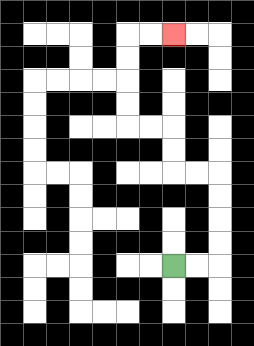{'start': '[7, 11]', 'end': '[7, 1]', 'path_directions': 'R,R,U,U,U,U,L,L,U,U,L,L,U,U,U,U,R,R', 'path_coordinates': '[[7, 11], [8, 11], [9, 11], [9, 10], [9, 9], [9, 8], [9, 7], [8, 7], [7, 7], [7, 6], [7, 5], [6, 5], [5, 5], [5, 4], [5, 3], [5, 2], [5, 1], [6, 1], [7, 1]]'}